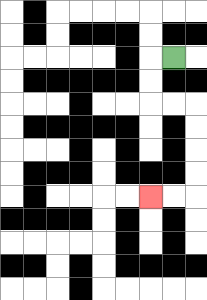{'start': '[7, 2]', 'end': '[6, 8]', 'path_directions': 'L,D,D,R,R,D,D,D,D,L,L', 'path_coordinates': '[[7, 2], [6, 2], [6, 3], [6, 4], [7, 4], [8, 4], [8, 5], [8, 6], [8, 7], [8, 8], [7, 8], [6, 8]]'}